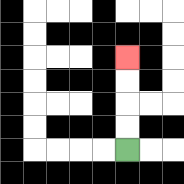{'start': '[5, 6]', 'end': '[5, 2]', 'path_directions': 'U,U,U,U', 'path_coordinates': '[[5, 6], [5, 5], [5, 4], [5, 3], [5, 2]]'}